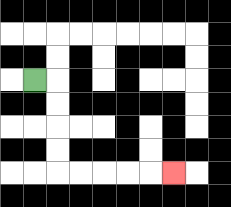{'start': '[1, 3]', 'end': '[7, 7]', 'path_directions': 'R,D,D,D,D,R,R,R,R,R', 'path_coordinates': '[[1, 3], [2, 3], [2, 4], [2, 5], [2, 6], [2, 7], [3, 7], [4, 7], [5, 7], [6, 7], [7, 7]]'}